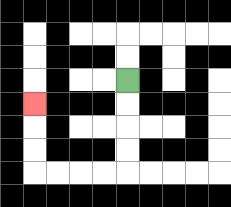{'start': '[5, 3]', 'end': '[1, 4]', 'path_directions': 'D,D,D,D,L,L,L,L,U,U,U', 'path_coordinates': '[[5, 3], [5, 4], [5, 5], [5, 6], [5, 7], [4, 7], [3, 7], [2, 7], [1, 7], [1, 6], [1, 5], [1, 4]]'}